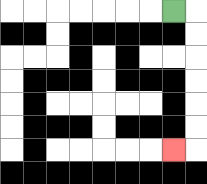{'start': '[7, 0]', 'end': '[7, 6]', 'path_directions': 'R,D,D,D,D,D,D,L', 'path_coordinates': '[[7, 0], [8, 0], [8, 1], [8, 2], [8, 3], [8, 4], [8, 5], [8, 6], [7, 6]]'}